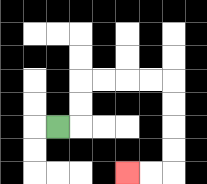{'start': '[2, 5]', 'end': '[5, 7]', 'path_directions': 'R,U,U,R,R,R,R,D,D,D,D,L,L', 'path_coordinates': '[[2, 5], [3, 5], [3, 4], [3, 3], [4, 3], [5, 3], [6, 3], [7, 3], [7, 4], [7, 5], [7, 6], [7, 7], [6, 7], [5, 7]]'}